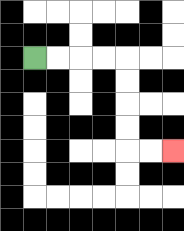{'start': '[1, 2]', 'end': '[7, 6]', 'path_directions': 'R,R,R,R,D,D,D,D,R,R', 'path_coordinates': '[[1, 2], [2, 2], [3, 2], [4, 2], [5, 2], [5, 3], [5, 4], [5, 5], [5, 6], [6, 6], [7, 6]]'}